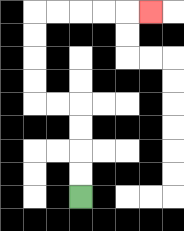{'start': '[3, 8]', 'end': '[6, 0]', 'path_directions': 'U,U,U,U,L,L,U,U,U,U,R,R,R,R,R', 'path_coordinates': '[[3, 8], [3, 7], [3, 6], [3, 5], [3, 4], [2, 4], [1, 4], [1, 3], [1, 2], [1, 1], [1, 0], [2, 0], [3, 0], [4, 0], [5, 0], [6, 0]]'}